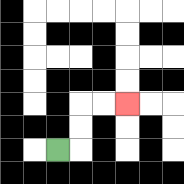{'start': '[2, 6]', 'end': '[5, 4]', 'path_directions': 'R,U,U,R,R', 'path_coordinates': '[[2, 6], [3, 6], [3, 5], [3, 4], [4, 4], [5, 4]]'}